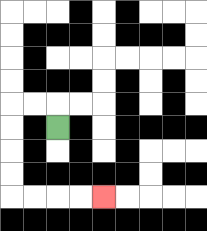{'start': '[2, 5]', 'end': '[4, 8]', 'path_directions': 'U,L,L,D,D,D,D,R,R,R,R', 'path_coordinates': '[[2, 5], [2, 4], [1, 4], [0, 4], [0, 5], [0, 6], [0, 7], [0, 8], [1, 8], [2, 8], [3, 8], [4, 8]]'}